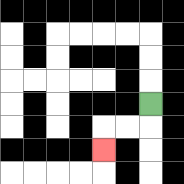{'start': '[6, 4]', 'end': '[4, 6]', 'path_directions': 'D,L,L,D', 'path_coordinates': '[[6, 4], [6, 5], [5, 5], [4, 5], [4, 6]]'}